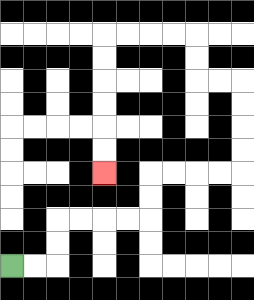{'start': '[0, 11]', 'end': '[4, 7]', 'path_directions': 'R,R,U,U,R,R,R,R,U,U,R,R,R,R,U,U,U,U,L,L,U,U,L,L,L,L,D,D,D,D,D,D', 'path_coordinates': '[[0, 11], [1, 11], [2, 11], [2, 10], [2, 9], [3, 9], [4, 9], [5, 9], [6, 9], [6, 8], [6, 7], [7, 7], [8, 7], [9, 7], [10, 7], [10, 6], [10, 5], [10, 4], [10, 3], [9, 3], [8, 3], [8, 2], [8, 1], [7, 1], [6, 1], [5, 1], [4, 1], [4, 2], [4, 3], [4, 4], [4, 5], [4, 6], [4, 7]]'}